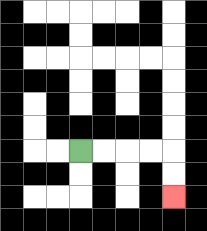{'start': '[3, 6]', 'end': '[7, 8]', 'path_directions': 'R,R,R,R,D,D', 'path_coordinates': '[[3, 6], [4, 6], [5, 6], [6, 6], [7, 6], [7, 7], [7, 8]]'}